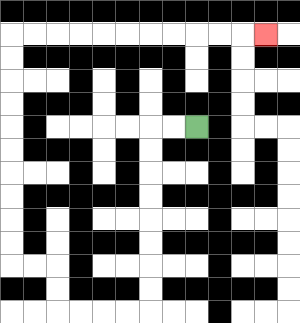{'start': '[8, 5]', 'end': '[11, 1]', 'path_directions': 'L,L,D,D,D,D,D,D,D,D,L,L,L,L,U,U,L,L,U,U,U,U,U,U,U,U,U,U,R,R,R,R,R,R,R,R,R,R,R', 'path_coordinates': '[[8, 5], [7, 5], [6, 5], [6, 6], [6, 7], [6, 8], [6, 9], [6, 10], [6, 11], [6, 12], [6, 13], [5, 13], [4, 13], [3, 13], [2, 13], [2, 12], [2, 11], [1, 11], [0, 11], [0, 10], [0, 9], [0, 8], [0, 7], [0, 6], [0, 5], [0, 4], [0, 3], [0, 2], [0, 1], [1, 1], [2, 1], [3, 1], [4, 1], [5, 1], [6, 1], [7, 1], [8, 1], [9, 1], [10, 1], [11, 1]]'}